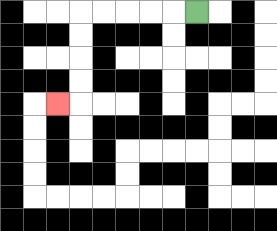{'start': '[8, 0]', 'end': '[2, 4]', 'path_directions': 'L,L,L,L,L,D,D,D,D,L', 'path_coordinates': '[[8, 0], [7, 0], [6, 0], [5, 0], [4, 0], [3, 0], [3, 1], [3, 2], [3, 3], [3, 4], [2, 4]]'}